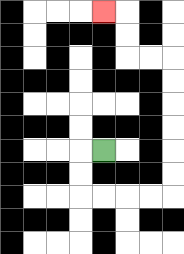{'start': '[4, 6]', 'end': '[4, 0]', 'path_directions': 'L,D,D,R,R,R,R,U,U,U,U,U,U,L,L,U,U,L', 'path_coordinates': '[[4, 6], [3, 6], [3, 7], [3, 8], [4, 8], [5, 8], [6, 8], [7, 8], [7, 7], [7, 6], [7, 5], [7, 4], [7, 3], [7, 2], [6, 2], [5, 2], [5, 1], [5, 0], [4, 0]]'}